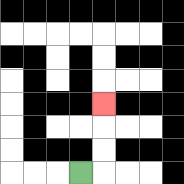{'start': '[3, 7]', 'end': '[4, 4]', 'path_directions': 'R,U,U,U', 'path_coordinates': '[[3, 7], [4, 7], [4, 6], [4, 5], [4, 4]]'}